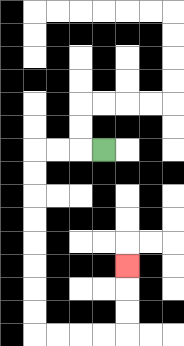{'start': '[4, 6]', 'end': '[5, 11]', 'path_directions': 'L,L,L,D,D,D,D,D,D,D,D,R,R,R,R,U,U,U', 'path_coordinates': '[[4, 6], [3, 6], [2, 6], [1, 6], [1, 7], [1, 8], [1, 9], [1, 10], [1, 11], [1, 12], [1, 13], [1, 14], [2, 14], [3, 14], [4, 14], [5, 14], [5, 13], [5, 12], [5, 11]]'}